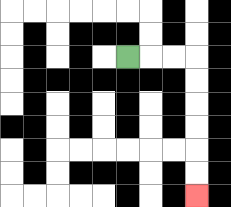{'start': '[5, 2]', 'end': '[8, 8]', 'path_directions': 'R,R,R,D,D,D,D,D,D', 'path_coordinates': '[[5, 2], [6, 2], [7, 2], [8, 2], [8, 3], [8, 4], [8, 5], [8, 6], [8, 7], [8, 8]]'}